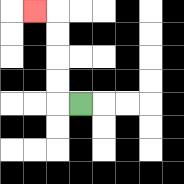{'start': '[3, 4]', 'end': '[1, 0]', 'path_directions': 'L,U,U,U,U,L', 'path_coordinates': '[[3, 4], [2, 4], [2, 3], [2, 2], [2, 1], [2, 0], [1, 0]]'}